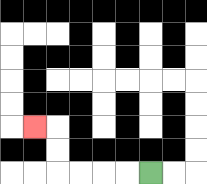{'start': '[6, 7]', 'end': '[1, 5]', 'path_directions': 'L,L,L,L,U,U,L', 'path_coordinates': '[[6, 7], [5, 7], [4, 7], [3, 7], [2, 7], [2, 6], [2, 5], [1, 5]]'}